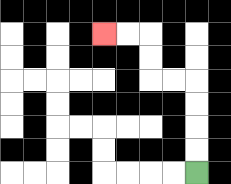{'start': '[8, 7]', 'end': '[4, 1]', 'path_directions': 'U,U,U,U,L,L,U,U,L,L', 'path_coordinates': '[[8, 7], [8, 6], [8, 5], [8, 4], [8, 3], [7, 3], [6, 3], [6, 2], [6, 1], [5, 1], [4, 1]]'}